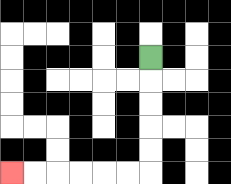{'start': '[6, 2]', 'end': '[0, 7]', 'path_directions': 'D,D,D,D,D,L,L,L,L,L,L', 'path_coordinates': '[[6, 2], [6, 3], [6, 4], [6, 5], [6, 6], [6, 7], [5, 7], [4, 7], [3, 7], [2, 7], [1, 7], [0, 7]]'}